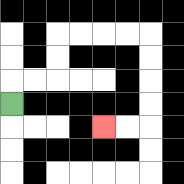{'start': '[0, 4]', 'end': '[4, 5]', 'path_directions': 'U,R,R,U,U,R,R,R,R,D,D,D,D,L,L', 'path_coordinates': '[[0, 4], [0, 3], [1, 3], [2, 3], [2, 2], [2, 1], [3, 1], [4, 1], [5, 1], [6, 1], [6, 2], [6, 3], [6, 4], [6, 5], [5, 5], [4, 5]]'}